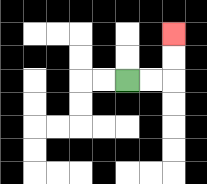{'start': '[5, 3]', 'end': '[7, 1]', 'path_directions': 'R,R,U,U', 'path_coordinates': '[[5, 3], [6, 3], [7, 3], [7, 2], [7, 1]]'}